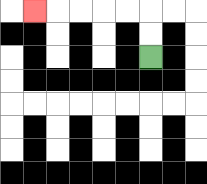{'start': '[6, 2]', 'end': '[1, 0]', 'path_directions': 'U,U,L,L,L,L,L', 'path_coordinates': '[[6, 2], [6, 1], [6, 0], [5, 0], [4, 0], [3, 0], [2, 0], [1, 0]]'}